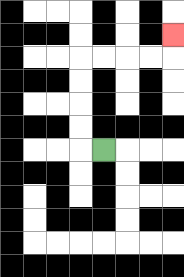{'start': '[4, 6]', 'end': '[7, 1]', 'path_directions': 'L,U,U,U,U,R,R,R,R,U', 'path_coordinates': '[[4, 6], [3, 6], [3, 5], [3, 4], [3, 3], [3, 2], [4, 2], [5, 2], [6, 2], [7, 2], [7, 1]]'}